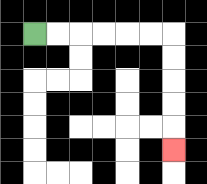{'start': '[1, 1]', 'end': '[7, 6]', 'path_directions': 'R,R,R,R,R,R,D,D,D,D,D', 'path_coordinates': '[[1, 1], [2, 1], [3, 1], [4, 1], [5, 1], [6, 1], [7, 1], [7, 2], [7, 3], [7, 4], [7, 5], [7, 6]]'}